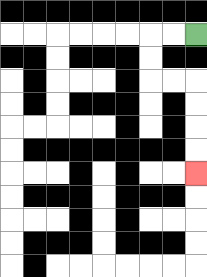{'start': '[8, 1]', 'end': '[8, 7]', 'path_directions': 'L,L,D,D,R,R,D,D,D,D', 'path_coordinates': '[[8, 1], [7, 1], [6, 1], [6, 2], [6, 3], [7, 3], [8, 3], [8, 4], [8, 5], [8, 6], [8, 7]]'}